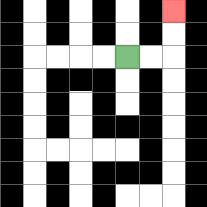{'start': '[5, 2]', 'end': '[7, 0]', 'path_directions': 'R,R,U,U', 'path_coordinates': '[[5, 2], [6, 2], [7, 2], [7, 1], [7, 0]]'}